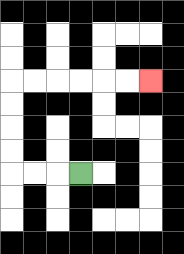{'start': '[3, 7]', 'end': '[6, 3]', 'path_directions': 'L,L,L,U,U,U,U,R,R,R,R,R,R', 'path_coordinates': '[[3, 7], [2, 7], [1, 7], [0, 7], [0, 6], [0, 5], [0, 4], [0, 3], [1, 3], [2, 3], [3, 3], [4, 3], [5, 3], [6, 3]]'}